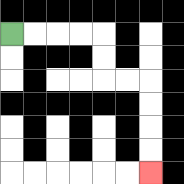{'start': '[0, 1]', 'end': '[6, 7]', 'path_directions': 'R,R,R,R,D,D,R,R,D,D,D,D', 'path_coordinates': '[[0, 1], [1, 1], [2, 1], [3, 1], [4, 1], [4, 2], [4, 3], [5, 3], [6, 3], [6, 4], [6, 5], [6, 6], [6, 7]]'}